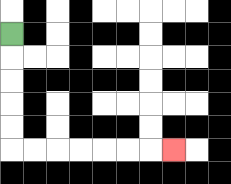{'start': '[0, 1]', 'end': '[7, 6]', 'path_directions': 'D,D,D,D,D,R,R,R,R,R,R,R', 'path_coordinates': '[[0, 1], [0, 2], [0, 3], [0, 4], [0, 5], [0, 6], [1, 6], [2, 6], [3, 6], [4, 6], [5, 6], [6, 6], [7, 6]]'}